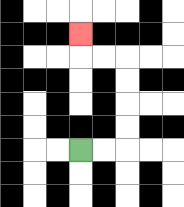{'start': '[3, 6]', 'end': '[3, 1]', 'path_directions': 'R,R,U,U,U,U,L,L,U', 'path_coordinates': '[[3, 6], [4, 6], [5, 6], [5, 5], [5, 4], [5, 3], [5, 2], [4, 2], [3, 2], [3, 1]]'}